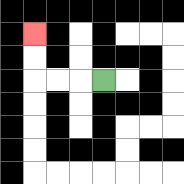{'start': '[4, 3]', 'end': '[1, 1]', 'path_directions': 'L,L,L,U,U', 'path_coordinates': '[[4, 3], [3, 3], [2, 3], [1, 3], [1, 2], [1, 1]]'}